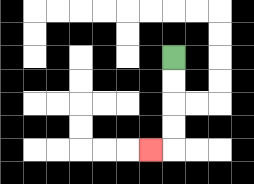{'start': '[7, 2]', 'end': '[6, 6]', 'path_directions': 'D,D,D,D,L', 'path_coordinates': '[[7, 2], [7, 3], [7, 4], [7, 5], [7, 6], [6, 6]]'}